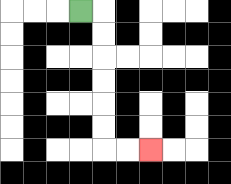{'start': '[3, 0]', 'end': '[6, 6]', 'path_directions': 'R,D,D,D,D,D,D,R,R', 'path_coordinates': '[[3, 0], [4, 0], [4, 1], [4, 2], [4, 3], [4, 4], [4, 5], [4, 6], [5, 6], [6, 6]]'}